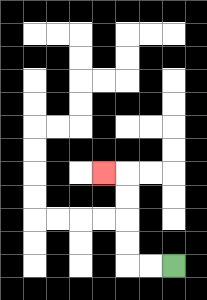{'start': '[7, 11]', 'end': '[4, 7]', 'path_directions': 'L,L,U,U,U,U,L', 'path_coordinates': '[[7, 11], [6, 11], [5, 11], [5, 10], [5, 9], [5, 8], [5, 7], [4, 7]]'}